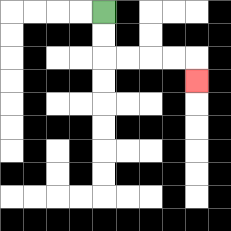{'start': '[4, 0]', 'end': '[8, 3]', 'path_directions': 'D,D,R,R,R,R,D', 'path_coordinates': '[[4, 0], [4, 1], [4, 2], [5, 2], [6, 2], [7, 2], [8, 2], [8, 3]]'}